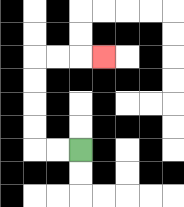{'start': '[3, 6]', 'end': '[4, 2]', 'path_directions': 'L,L,U,U,U,U,R,R,R', 'path_coordinates': '[[3, 6], [2, 6], [1, 6], [1, 5], [1, 4], [1, 3], [1, 2], [2, 2], [3, 2], [4, 2]]'}